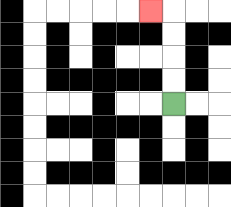{'start': '[7, 4]', 'end': '[6, 0]', 'path_directions': 'U,U,U,U,L', 'path_coordinates': '[[7, 4], [7, 3], [7, 2], [7, 1], [7, 0], [6, 0]]'}